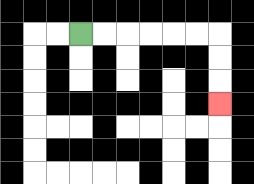{'start': '[3, 1]', 'end': '[9, 4]', 'path_directions': 'R,R,R,R,R,R,D,D,D', 'path_coordinates': '[[3, 1], [4, 1], [5, 1], [6, 1], [7, 1], [8, 1], [9, 1], [9, 2], [9, 3], [9, 4]]'}